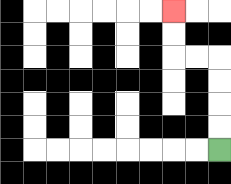{'start': '[9, 6]', 'end': '[7, 0]', 'path_directions': 'U,U,U,U,L,L,U,U', 'path_coordinates': '[[9, 6], [9, 5], [9, 4], [9, 3], [9, 2], [8, 2], [7, 2], [7, 1], [7, 0]]'}